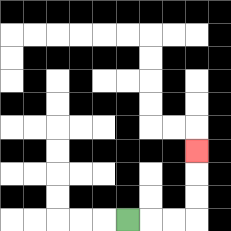{'start': '[5, 9]', 'end': '[8, 6]', 'path_directions': 'R,R,R,U,U,U', 'path_coordinates': '[[5, 9], [6, 9], [7, 9], [8, 9], [8, 8], [8, 7], [8, 6]]'}